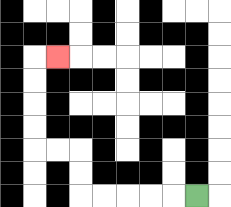{'start': '[8, 8]', 'end': '[2, 2]', 'path_directions': 'L,L,L,L,L,U,U,L,L,U,U,U,U,R', 'path_coordinates': '[[8, 8], [7, 8], [6, 8], [5, 8], [4, 8], [3, 8], [3, 7], [3, 6], [2, 6], [1, 6], [1, 5], [1, 4], [1, 3], [1, 2], [2, 2]]'}